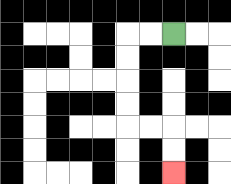{'start': '[7, 1]', 'end': '[7, 7]', 'path_directions': 'L,L,D,D,D,D,R,R,D,D', 'path_coordinates': '[[7, 1], [6, 1], [5, 1], [5, 2], [5, 3], [5, 4], [5, 5], [6, 5], [7, 5], [7, 6], [7, 7]]'}